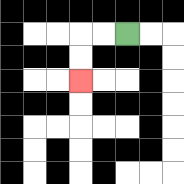{'start': '[5, 1]', 'end': '[3, 3]', 'path_directions': 'L,L,D,D', 'path_coordinates': '[[5, 1], [4, 1], [3, 1], [3, 2], [3, 3]]'}